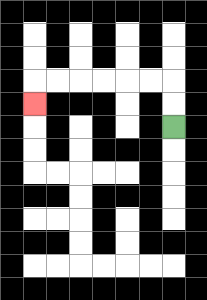{'start': '[7, 5]', 'end': '[1, 4]', 'path_directions': 'U,U,L,L,L,L,L,L,D', 'path_coordinates': '[[7, 5], [7, 4], [7, 3], [6, 3], [5, 3], [4, 3], [3, 3], [2, 3], [1, 3], [1, 4]]'}